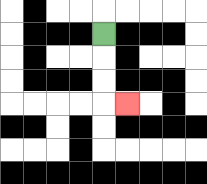{'start': '[4, 1]', 'end': '[5, 4]', 'path_directions': 'D,D,D,R', 'path_coordinates': '[[4, 1], [4, 2], [4, 3], [4, 4], [5, 4]]'}